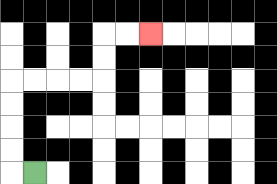{'start': '[1, 7]', 'end': '[6, 1]', 'path_directions': 'L,U,U,U,U,R,R,R,R,U,U,R,R', 'path_coordinates': '[[1, 7], [0, 7], [0, 6], [0, 5], [0, 4], [0, 3], [1, 3], [2, 3], [3, 3], [4, 3], [4, 2], [4, 1], [5, 1], [6, 1]]'}